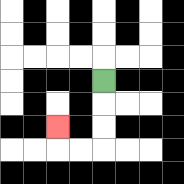{'start': '[4, 3]', 'end': '[2, 5]', 'path_directions': 'D,D,D,L,L,U', 'path_coordinates': '[[4, 3], [4, 4], [4, 5], [4, 6], [3, 6], [2, 6], [2, 5]]'}